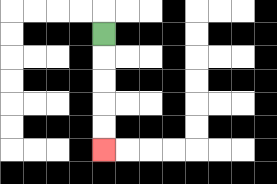{'start': '[4, 1]', 'end': '[4, 6]', 'path_directions': 'D,D,D,D,D', 'path_coordinates': '[[4, 1], [4, 2], [4, 3], [4, 4], [4, 5], [4, 6]]'}